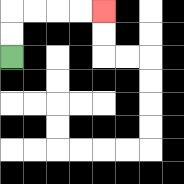{'start': '[0, 2]', 'end': '[4, 0]', 'path_directions': 'U,U,R,R,R,R', 'path_coordinates': '[[0, 2], [0, 1], [0, 0], [1, 0], [2, 0], [3, 0], [4, 0]]'}